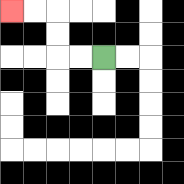{'start': '[4, 2]', 'end': '[0, 0]', 'path_directions': 'L,L,U,U,L,L', 'path_coordinates': '[[4, 2], [3, 2], [2, 2], [2, 1], [2, 0], [1, 0], [0, 0]]'}